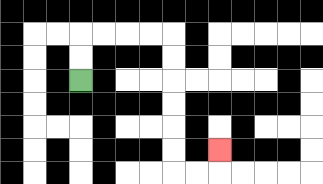{'start': '[3, 3]', 'end': '[9, 6]', 'path_directions': 'U,U,R,R,R,R,D,D,D,D,D,D,R,R,U', 'path_coordinates': '[[3, 3], [3, 2], [3, 1], [4, 1], [5, 1], [6, 1], [7, 1], [7, 2], [7, 3], [7, 4], [7, 5], [7, 6], [7, 7], [8, 7], [9, 7], [9, 6]]'}